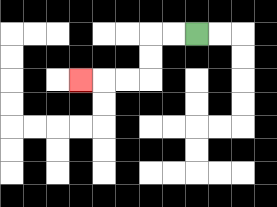{'start': '[8, 1]', 'end': '[3, 3]', 'path_directions': 'L,L,D,D,L,L,L', 'path_coordinates': '[[8, 1], [7, 1], [6, 1], [6, 2], [6, 3], [5, 3], [4, 3], [3, 3]]'}